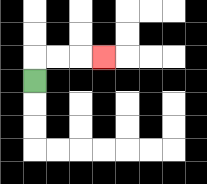{'start': '[1, 3]', 'end': '[4, 2]', 'path_directions': 'U,R,R,R', 'path_coordinates': '[[1, 3], [1, 2], [2, 2], [3, 2], [4, 2]]'}